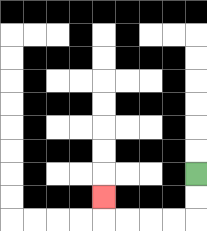{'start': '[8, 7]', 'end': '[4, 8]', 'path_directions': 'D,D,L,L,L,L,U', 'path_coordinates': '[[8, 7], [8, 8], [8, 9], [7, 9], [6, 9], [5, 9], [4, 9], [4, 8]]'}